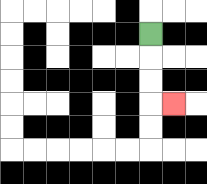{'start': '[6, 1]', 'end': '[7, 4]', 'path_directions': 'D,D,D,R', 'path_coordinates': '[[6, 1], [6, 2], [6, 3], [6, 4], [7, 4]]'}